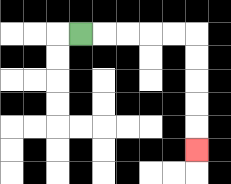{'start': '[3, 1]', 'end': '[8, 6]', 'path_directions': 'R,R,R,R,R,D,D,D,D,D', 'path_coordinates': '[[3, 1], [4, 1], [5, 1], [6, 1], [7, 1], [8, 1], [8, 2], [8, 3], [8, 4], [8, 5], [8, 6]]'}